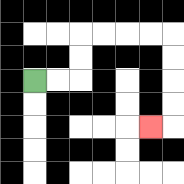{'start': '[1, 3]', 'end': '[6, 5]', 'path_directions': 'R,R,U,U,R,R,R,R,D,D,D,D,L', 'path_coordinates': '[[1, 3], [2, 3], [3, 3], [3, 2], [3, 1], [4, 1], [5, 1], [6, 1], [7, 1], [7, 2], [7, 3], [7, 4], [7, 5], [6, 5]]'}